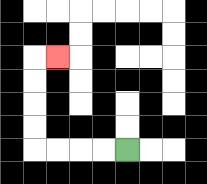{'start': '[5, 6]', 'end': '[2, 2]', 'path_directions': 'L,L,L,L,U,U,U,U,R', 'path_coordinates': '[[5, 6], [4, 6], [3, 6], [2, 6], [1, 6], [1, 5], [1, 4], [1, 3], [1, 2], [2, 2]]'}